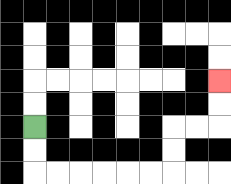{'start': '[1, 5]', 'end': '[9, 3]', 'path_directions': 'D,D,R,R,R,R,R,R,U,U,R,R,U,U', 'path_coordinates': '[[1, 5], [1, 6], [1, 7], [2, 7], [3, 7], [4, 7], [5, 7], [6, 7], [7, 7], [7, 6], [7, 5], [8, 5], [9, 5], [9, 4], [9, 3]]'}